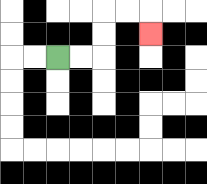{'start': '[2, 2]', 'end': '[6, 1]', 'path_directions': 'R,R,U,U,R,R,D', 'path_coordinates': '[[2, 2], [3, 2], [4, 2], [4, 1], [4, 0], [5, 0], [6, 0], [6, 1]]'}